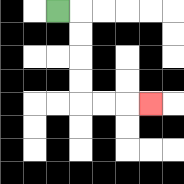{'start': '[2, 0]', 'end': '[6, 4]', 'path_directions': 'R,D,D,D,D,R,R,R', 'path_coordinates': '[[2, 0], [3, 0], [3, 1], [3, 2], [3, 3], [3, 4], [4, 4], [5, 4], [6, 4]]'}